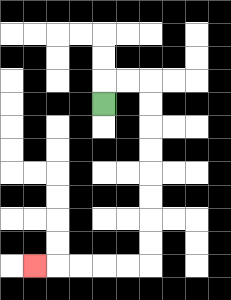{'start': '[4, 4]', 'end': '[1, 11]', 'path_directions': 'U,R,R,D,D,D,D,D,D,D,D,L,L,L,L,L', 'path_coordinates': '[[4, 4], [4, 3], [5, 3], [6, 3], [6, 4], [6, 5], [6, 6], [6, 7], [6, 8], [6, 9], [6, 10], [6, 11], [5, 11], [4, 11], [3, 11], [2, 11], [1, 11]]'}